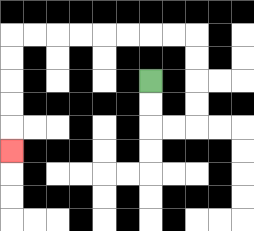{'start': '[6, 3]', 'end': '[0, 6]', 'path_directions': 'D,D,R,R,U,U,U,U,L,L,L,L,L,L,L,L,D,D,D,D,D', 'path_coordinates': '[[6, 3], [6, 4], [6, 5], [7, 5], [8, 5], [8, 4], [8, 3], [8, 2], [8, 1], [7, 1], [6, 1], [5, 1], [4, 1], [3, 1], [2, 1], [1, 1], [0, 1], [0, 2], [0, 3], [0, 4], [0, 5], [0, 6]]'}